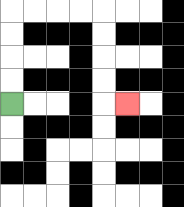{'start': '[0, 4]', 'end': '[5, 4]', 'path_directions': 'U,U,U,U,R,R,R,R,D,D,D,D,R', 'path_coordinates': '[[0, 4], [0, 3], [0, 2], [0, 1], [0, 0], [1, 0], [2, 0], [3, 0], [4, 0], [4, 1], [4, 2], [4, 3], [4, 4], [5, 4]]'}